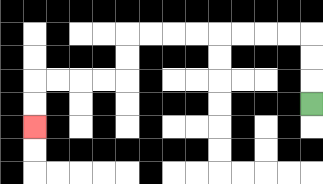{'start': '[13, 4]', 'end': '[1, 5]', 'path_directions': 'U,U,U,L,L,L,L,L,L,L,L,D,D,L,L,L,L,D,D', 'path_coordinates': '[[13, 4], [13, 3], [13, 2], [13, 1], [12, 1], [11, 1], [10, 1], [9, 1], [8, 1], [7, 1], [6, 1], [5, 1], [5, 2], [5, 3], [4, 3], [3, 3], [2, 3], [1, 3], [1, 4], [1, 5]]'}